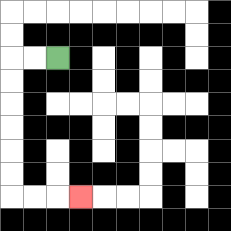{'start': '[2, 2]', 'end': '[3, 8]', 'path_directions': 'L,L,D,D,D,D,D,D,R,R,R', 'path_coordinates': '[[2, 2], [1, 2], [0, 2], [0, 3], [0, 4], [0, 5], [0, 6], [0, 7], [0, 8], [1, 8], [2, 8], [3, 8]]'}